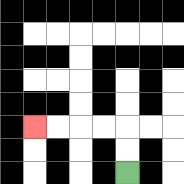{'start': '[5, 7]', 'end': '[1, 5]', 'path_directions': 'U,U,L,L,L,L', 'path_coordinates': '[[5, 7], [5, 6], [5, 5], [4, 5], [3, 5], [2, 5], [1, 5]]'}